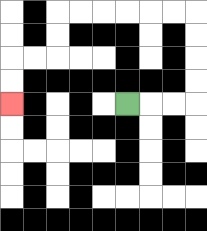{'start': '[5, 4]', 'end': '[0, 4]', 'path_directions': 'R,R,R,U,U,U,U,L,L,L,L,L,L,D,D,L,L,D,D', 'path_coordinates': '[[5, 4], [6, 4], [7, 4], [8, 4], [8, 3], [8, 2], [8, 1], [8, 0], [7, 0], [6, 0], [5, 0], [4, 0], [3, 0], [2, 0], [2, 1], [2, 2], [1, 2], [0, 2], [0, 3], [0, 4]]'}